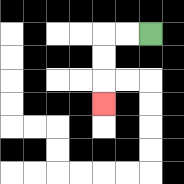{'start': '[6, 1]', 'end': '[4, 4]', 'path_directions': 'L,L,D,D,D', 'path_coordinates': '[[6, 1], [5, 1], [4, 1], [4, 2], [4, 3], [4, 4]]'}